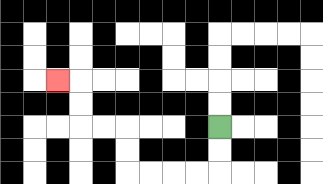{'start': '[9, 5]', 'end': '[2, 3]', 'path_directions': 'D,D,L,L,L,L,U,U,L,L,U,U,L', 'path_coordinates': '[[9, 5], [9, 6], [9, 7], [8, 7], [7, 7], [6, 7], [5, 7], [5, 6], [5, 5], [4, 5], [3, 5], [3, 4], [3, 3], [2, 3]]'}